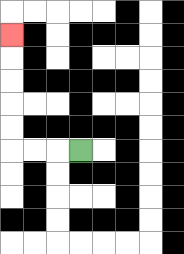{'start': '[3, 6]', 'end': '[0, 1]', 'path_directions': 'L,L,L,U,U,U,U,U', 'path_coordinates': '[[3, 6], [2, 6], [1, 6], [0, 6], [0, 5], [0, 4], [0, 3], [0, 2], [0, 1]]'}